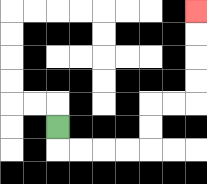{'start': '[2, 5]', 'end': '[8, 0]', 'path_directions': 'D,R,R,R,R,U,U,R,R,U,U,U,U', 'path_coordinates': '[[2, 5], [2, 6], [3, 6], [4, 6], [5, 6], [6, 6], [6, 5], [6, 4], [7, 4], [8, 4], [8, 3], [8, 2], [8, 1], [8, 0]]'}